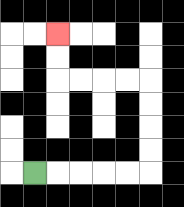{'start': '[1, 7]', 'end': '[2, 1]', 'path_directions': 'R,R,R,R,R,U,U,U,U,L,L,L,L,U,U', 'path_coordinates': '[[1, 7], [2, 7], [3, 7], [4, 7], [5, 7], [6, 7], [6, 6], [6, 5], [6, 4], [6, 3], [5, 3], [4, 3], [3, 3], [2, 3], [2, 2], [2, 1]]'}